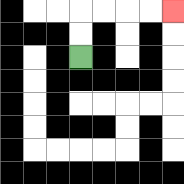{'start': '[3, 2]', 'end': '[7, 0]', 'path_directions': 'U,U,R,R,R,R', 'path_coordinates': '[[3, 2], [3, 1], [3, 0], [4, 0], [5, 0], [6, 0], [7, 0]]'}